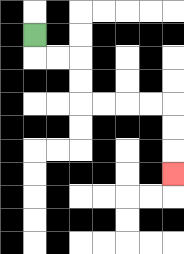{'start': '[1, 1]', 'end': '[7, 7]', 'path_directions': 'D,R,R,D,D,R,R,R,R,D,D,D', 'path_coordinates': '[[1, 1], [1, 2], [2, 2], [3, 2], [3, 3], [3, 4], [4, 4], [5, 4], [6, 4], [7, 4], [7, 5], [7, 6], [7, 7]]'}